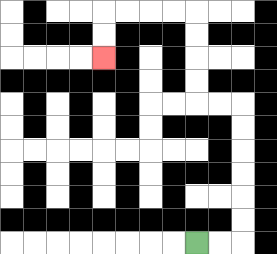{'start': '[8, 10]', 'end': '[4, 2]', 'path_directions': 'R,R,U,U,U,U,U,U,L,L,U,U,U,U,L,L,L,L,D,D', 'path_coordinates': '[[8, 10], [9, 10], [10, 10], [10, 9], [10, 8], [10, 7], [10, 6], [10, 5], [10, 4], [9, 4], [8, 4], [8, 3], [8, 2], [8, 1], [8, 0], [7, 0], [6, 0], [5, 0], [4, 0], [4, 1], [4, 2]]'}